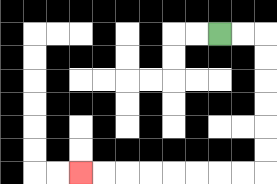{'start': '[9, 1]', 'end': '[3, 7]', 'path_directions': 'R,R,D,D,D,D,D,D,L,L,L,L,L,L,L,L', 'path_coordinates': '[[9, 1], [10, 1], [11, 1], [11, 2], [11, 3], [11, 4], [11, 5], [11, 6], [11, 7], [10, 7], [9, 7], [8, 7], [7, 7], [6, 7], [5, 7], [4, 7], [3, 7]]'}